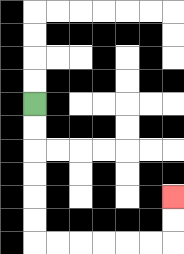{'start': '[1, 4]', 'end': '[7, 8]', 'path_directions': 'D,D,D,D,D,D,R,R,R,R,R,R,U,U', 'path_coordinates': '[[1, 4], [1, 5], [1, 6], [1, 7], [1, 8], [1, 9], [1, 10], [2, 10], [3, 10], [4, 10], [5, 10], [6, 10], [7, 10], [7, 9], [7, 8]]'}